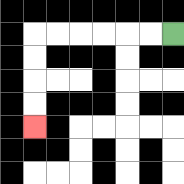{'start': '[7, 1]', 'end': '[1, 5]', 'path_directions': 'L,L,L,L,L,L,D,D,D,D', 'path_coordinates': '[[7, 1], [6, 1], [5, 1], [4, 1], [3, 1], [2, 1], [1, 1], [1, 2], [1, 3], [1, 4], [1, 5]]'}